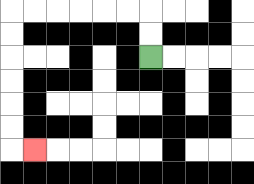{'start': '[6, 2]', 'end': '[1, 6]', 'path_directions': 'U,U,L,L,L,L,L,L,D,D,D,D,D,D,R', 'path_coordinates': '[[6, 2], [6, 1], [6, 0], [5, 0], [4, 0], [3, 0], [2, 0], [1, 0], [0, 0], [0, 1], [0, 2], [0, 3], [0, 4], [0, 5], [0, 6], [1, 6]]'}